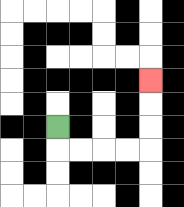{'start': '[2, 5]', 'end': '[6, 3]', 'path_directions': 'D,R,R,R,R,U,U,U', 'path_coordinates': '[[2, 5], [2, 6], [3, 6], [4, 6], [5, 6], [6, 6], [6, 5], [6, 4], [6, 3]]'}